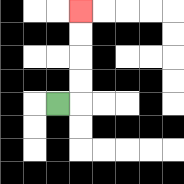{'start': '[2, 4]', 'end': '[3, 0]', 'path_directions': 'R,U,U,U,U', 'path_coordinates': '[[2, 4], [3, 4], [3, 3], [3, 2], [3, 1], [3, 0]]'}